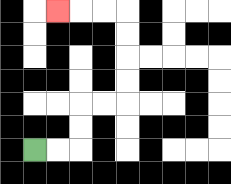{'start': '[1, 6]', 'end': '[2, 0]', 'path_directions': 'R,R,U,U,R,R,U,U,U,U,L,L,L', 'path_coordinates': '[[1, 6], [2, 6], [3, 6], [3, 5], [3, 4], [4, 4], [5, 4], [5, 3], [5, 2], [5, 1], [5, 0], [4, 0], [3, 0], [2, 0]]'}